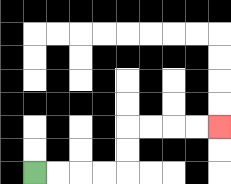{'start': '[1, 7]', 'end': '[9, 5]', 'path_directions': 'R,R,R,R,U,U,R,R,R,R', 'path_coordinates': '[[1, 7], [2, 7], [3, 7], [4, 7], [5, 7], [5, 6], [5, 5], [6, 5], [7, 5], [8, 5], [9, 5]]'}